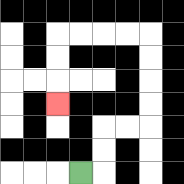{'start': '[3, 7]', 'end': '[2, 4]', 'path_directions': 'R,U,U,R,R,U,U,U,U,L,L,L,L,D,D,D', 'path_coordinates': '[[3, 7], [4, 7], [4, 6], [4, 5], [5, 5], [6, 5], [6, 4], [6, 3], [6, 2], [6, 1], [5, 1], [4, 1], [3, 1], [2, 1], [2, 2], [2, 3], [2, 4]]'}